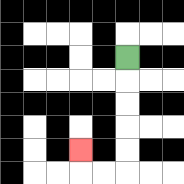{'start': '[5, 2]', 'end': '[3, 6]', 'path_directions': 'D,D,D,D,D,L,L,U', 'path_coordinates': '[[5, 2], [5, 3], [5, 4], [5, 5], [5, 6], [5, 7], [4, 7], [3, 7], [3, 6]]'}